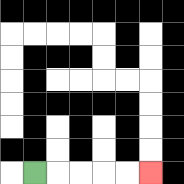{'start': '[1, 7]', 'end': '[6, 7]', 'path_directions': 'R,R,R,R,R', 'path_coordinates': '[[1, 7], [2, 7], [3, 7], [4, 7], [5, 7], [6, 7]]'}